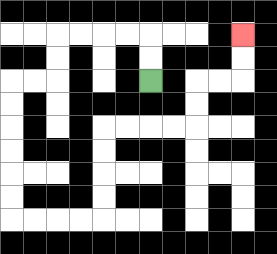{'start': '[6, 3]', 'end': '[10, 1]', 'path_directions': 'U,U,L,L,L,L,D,D,L,L,D,D,D,D,D,D,R,R,R,R,U,U,U,U,R,R,R,R,U,U,R,R,U,U', 'path_coordinates': '[[6, 3], [6, 2], [6, 1], [5, 1], [4, 1], [3, 1], [2, 1], [2, 2], [2, 3], [1, 3], [0, 3], [0, 4], [0, 5], [0, 6], [0, 7], [0, 8], [0, 9], [1, 9], [2, 9], [3, 9], [4, 9], [4, 8], [4, 7], [4, 6], [4, 5], [5, 5], [6, 5], [7, 5], [8, 5], [8, 4], [8, 3], [9, 3], [10, 3], [10, 2], [10, 1]]'}